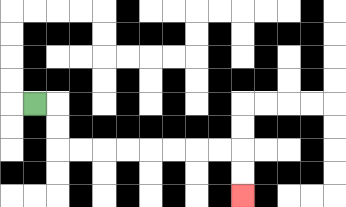{'start': '[1, 4]', 'end': '[10, 8]', 'path_directions': 'R,D,D,R,R,R,R,R,R,R,R,D,D', 'path_coordinates': '[[1, 4], [2, 4], [2, 5], [2, 6], [3, 6], [4, 6], [5, 6], [6, 6], [7, 6], [8, 6], [9, 6], [10, 6], [10, 7], [10, 8]]'}